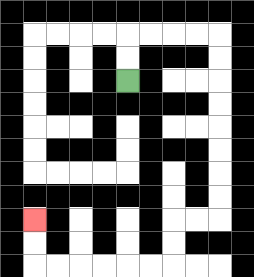{'start': '[5, 3]', 'end': '[1, 9]', 'path_directions': 'U,U,R,R,R,R,D,D,D,D,D,D,D,D,L,L,D,D,L,L,L,L,L,L,U,U', 'path_coordinates': '[[5, 3], [5, 2], [5, 1], [6, 1], [7, 1], [8, 1], [9, 1], [9, 2], [9, 3], [9, 4], [9, 5], [9, 6], [9, 7], [9, 8], [9, 9], [8, 9], [7, 9], [7, 10], [7, 11], [6, 11], [5, 11], [4, 11], [3, 11], [2, 11], [1, 11], [1, 10], [1, 9]]'}